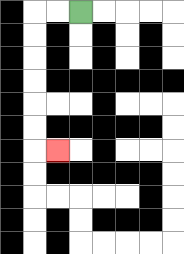{'start': '[3, 0]', 'end': '[2, 6]', 'path_directions': 'L,L,D,D,D,D,D,D,R', 'path_coordinates': '[[3, 0], [2, 0], [1, 0], [1, 1], [1, 2], [1, 3], [1, 4], [1, 5], [1, 6], [2, 6]]'}